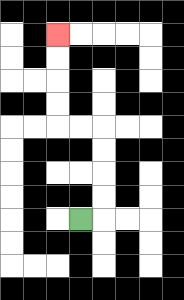{'start': '[3, 9]', 'end': '[2, 1]', 'path_directions': 'R,U,U,U,U,L,L,U,U,U,U', 'path_coordinates': '[[3, 9], [4, 9], [4, 8], [4, 7], [4, 6], [4, 5], [3, 5], [2, 5], [2, 4], [2, 3], [2, 2], [2, 1]]'}